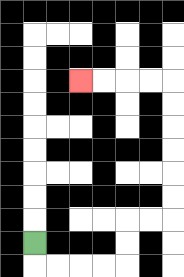{'start': '[1, 10]', 'end': '[3, 3]', 'path_directions': 'D,R,R,R,R,U,U,R,R,U,U,U,U,U,U,L,L,L,L', 'path_coordinates': '[[1, 10], [1, 11], [2, 11], [3, 11], [4, 11], [5, 11], [5, 10], [5, 9], [6, 9], [7, 9], [7, 8], [7, 7], [7, 6], [7, 5], [7, 4], [7, 3], [6, 3], [5, 3], [4, 3], [3, 3]]'}